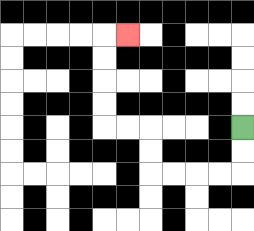{'start': '[10, 5]', 'end': '[5, 1]', 'path_directions': 'D,D,L,L,L,L,U,U,L,L,U,U,U,U,R', 'path_coordinates': '[[10, 5], [10, 6], [10, 7], [9, 7], [8, 7], [7, 7], [6, 7], [6, 6], [6, 5], [5, 5], [4, 5], [4, 4], [4, 3], [4, 2], [4, 1], [5, 1]]'}